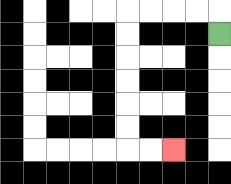{'start': '[9, 1]', 'end': '[7, 6]', 'path_directions': 'U,L,L,L,L,D,D,D,D,D,D,R,R', 'path_coordinates': '[[9, 1], [9, 0], [8, 0], [7, 0], [6, 0], [5, 0], [5, 1], [5, 2], [5, 3], [5, 4], [5, 5], [5, 6], [6, 6], [7, 6]]'}